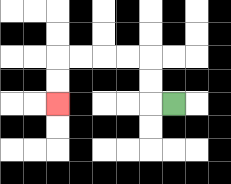{'start': '[7, 4]', 'end': '[2, 4]', 'path_directions': 'L,U,U,L,L,L,L,D,D', 'path_coordinates': '[[7, 4], [6, 4], [6, 3], [6, 2], [5, 2], [4, 2], [3, 2], [2, 2], [2, 3], [2, 4]]'}